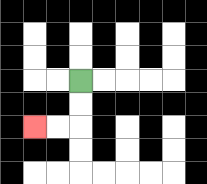{'start': '[3, 3]', 'end': '[1, 5]', 'path_directions': 'D,D,L,L', 'path_coordinates': '[[3, 3], [3, 4], [3, 5], [2, 5], [1, 5]]'}